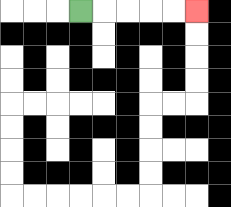{'start': '[3, 0]', 'end': '[8, 0]', 'path_directions': 'R,R,R,R,R', 'path_coordinates': '[[3, 0], [4, 0], [5, 0], [6, 0], [7, 0], [8, 0]]'}